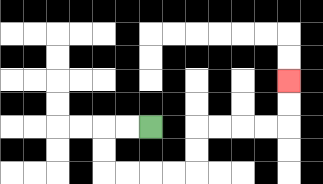{'start': '[6, 5]', 'end': '[12, 3]', 'path_directions': 'L,L,D,D,R,R,R,R,U,U,R,R,R,R,U,U', 'path_coordinates': '[[6, 5], [5, 5], [4, 5], [4, 6], [4, 7], [5, 7], [6, 7], [7, 7], [8, 7], [8, 6], [8, 5], [9, 5], [10, 5], [11, 5], [12, 5], [12, 4], [12, 3]]'}